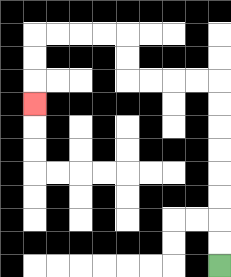{'start': '[9, 11]', 'end': '[1, 4]', 'path_directions': 'U,U,U,U,U,U,U,U,L,L,L,L,U,U,L,L,L,L,D,D,D', 'path_coordinates': '[[9, 11], [9, 10], [9, 9], [9, 8], [9, 7], [9, 6], [9, 5], [9, 4], [9, 3], [8, 3], [7, 3], [6, 3], [5, 3], [5, 2], [5, 1], [4, 1], [3, 1], [2, 1], [1, 1], [1, 2], [1, 3], [1, 4]]'}